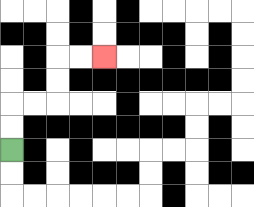{'start': '[0, 6]', 'end': '[4, 2]', 'path_directions': 'U,U,R,R,U,U,R,R', 'path_coordinates': '[[0, 6], [0, 5], [0, 4], [1, 4], [2, 4], [2, 3], [2, 2], [3, 2], [4, 2]]'}